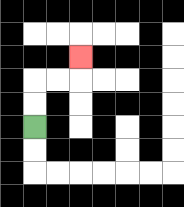{'start': '[1, 5]', 'end': '[3, 2]', 'path_directions': 'U,U,R,R,U', 'path_coordinates': '[[1, 5], [1, 4], [1, 3], [2, 3], [3, 3], [3, 2]]'}